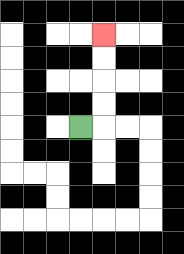{'start': '[3, 5]', 'end': '[4, 1]', 'path_directions': 'R,U,U,U,U', 'path_coordinates': '[[3, 5], [4, 5], [4, 4], [4, 3], [4, 2], [4, 1]]'}